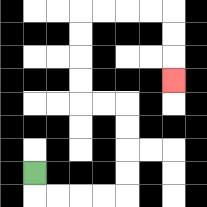{'start': '[1, 7]', 'end': '[7, 3]', 'path_directions': 'D,R,R,R,R,U,U,U,U,L,L,U,U,U,U,R,R,R,R,D,D,D', 'path_coordinates': '[[1, 7], [1, 8], [2, 8], [3, 8], [4, 8], [5, 8], [5, 7], [5, 6], [5, 5], [5, 4], [4, 4], [3, 4], [3, 3], [3, 2], [3, 1], [3, 0], [4, 0], [5, 0], [6, 0], [7, 0], [7, 1], [7, 2], [7, 3]]'}